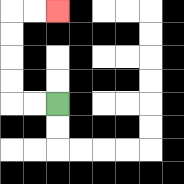{'start': '[2, 4]', 'end': '[2, 0]', 'path_directions': 'L,L,U,U,U,U,R,R', 'path_coordinates': '[[2, 4], [1, 4], [0, 4], [0, 3], [0, 2], [0, 1], [0, 0], [1, 0], [2, 0]]'}